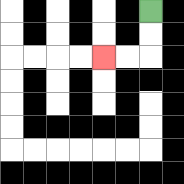{'start': '[6, 0]', 'end': '[4, 2]', 'path_directions': 'D,D,L,L', 'path_coordinates': '[[6, 0], [6, 1], [6, 2], [5, 2], [4, 2]]'}